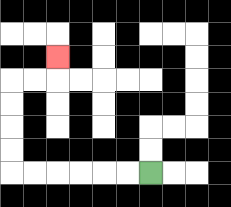{'start': '[6, 7]', 'end': '[2, 2]', 'path_directions': 'L,L,L,L,L,L,U,U,U,U,R,R,U', 'path_coordinates': '[[6, 7], [5, 7], [4, 7], [3, 7], [2, 7], [1, 7], [0, 7], [0, 6], [0, 5], [0, 4], [0, 3], [1, 3], [2, 3], [2, 2]]'}